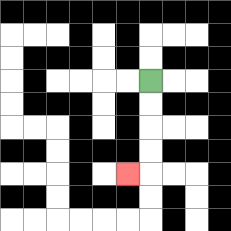{'start': '[6, 3]', 'end': '[5, 7]', 'path_directions': 'D,D,D,D,L', 'path_coordinates': '[[6, 3], [6, 4], [6, 5], [6, 6], [6, 7], [5, 7]]'}